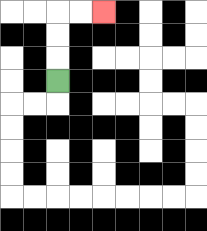{'start': '[2, 3]', 'end': '[4, 0]', 'path_directions': 'U,U,U,R,R', 'path_coordinates': '[[2, 3], [2, 2], [2, 1], [2, 0], [3, 0], [4, 0]]'}